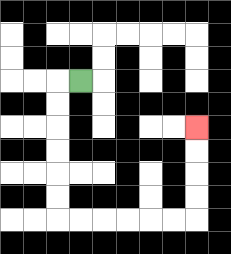{'start': '[3, 3]', 'end': '[8, 5]', 'path_directions': 'L,D,D,D,D,D,D,R,R,R,R,R,R,U,U,U,U', 'path_coordinates': '[[3, 3], [2, 3], [2, 4], [2, 5], [2, 6], [2, 7], [2, 8], [2, 9], [3, 9], [4, 9], [5, 9], [6, 9], [7, 9], [8, 9], [8, 8], [8, 7], [8, 6], [8, 5]]'}